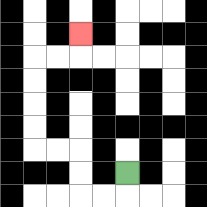{'start': '[5, 7]', 'end': '[3, 1]', 'path_directions': 'D,L,L,U,U,L,L,U,U,U,U,R,R,U', 'path_coordinates': '[[5, 7], [5, 8], [4, 8], [3, 8], [3, 7], [3, 6], [2, 6], [1, 6], [1, 5], [1, 4], [1, 3], [1, 2], [2, 2], [3, 2], [3, 1]]'}